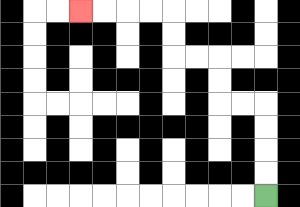{'start': '[11, 8]', 'end': '[3, 0]', 'path_directions': 'U,U,U,U,L,L,U,U,L,L,U,U,L,L,L,L', 'path_coordinates': '[[11, 8], [11, 7], [11, 6], [11, 5], [11, 4], [10, 4], [9, 4], [9, 3], [9, 2], [8, 2], [7, 2], [7, 1], [7, 0], [6, 0], [5, 0], [4, 0], [3, 0]]'}